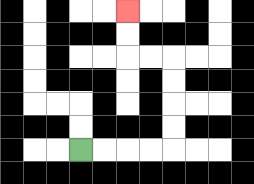{'start': '[3, 6]', 'end': '[5, 0]', 'path_directions': 'R,R,R,R,U,U,U,U,L,L,U,U', 'path_coordinates': '[[3, 6], [4, 6], [5, 6], [6, 6], [7, 6], [7, 5], [7, 4], [7, 3], [7, 2], [6, 2], [5, 2], [5, 1], [5, 0]]'}